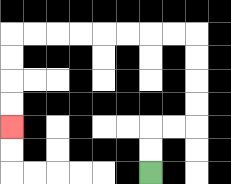{'start': '[6, 7]', 'end': '[0, 5]', 'path_directions': 'U,U,R,R,U,U,U,U,L,L,L,L,L,L,L,L,D,D,D,D', 'path_coordinates': '[[6, 7], [6, 6], [6, 5], [7, 5], [8, 5], [8, 4], [8, 3], [8, 2], [8, 1], [7, 1], [6, 1], [5, 1], [4, 1], [3, 1], [2, 1], [1, 1], [0, 1], [0, 2], [0, 3], [0, 4], [0, 5]]'}